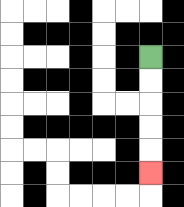{'start': '[6, 2]', 'end': '[6, 7]', 'path_directions': 'D,D,D,D,D', 'path_coordinates': '[[6, 2], [6, 3], [6, 4], [6, 5], [6, 6], [6, 7]]'}